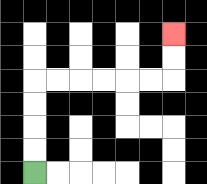{'start': '[1, 7]', 'end': '[7, 1]', 'path_directions': 'U,U,U,U,R,R,R,R,R,R,U,U', 'path_coordinates': '[[1, 7], [1, 6], [1, 5], [1, 4], [1, 3], [2, 3], [3, 3], [4, 3], [5, 3], [6, 3], [7, 3], [7, 2], [7, 1]]'}